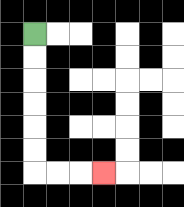{'start': '[1, 1]', 'end': '[4, 7]', 'path_directions': 'D,D,D,D,D,D,R,R,R', 'path_coordinates': '[[1, 1], [1, 2], [1, 3], [1, 4], [1, 5], [1, 6], [1, 7], [2, 7], [3, 7], [4, 7]]'}